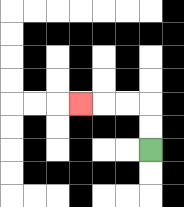{'start': '[6, 6]', 'end': '[3, 4]', 'path_directions': 'U,U,L,L,L', 'path_coordinates': '[[6, 6], [6, 5], [6, 4], [5, 4], [4, 4], [3, 4]]'}